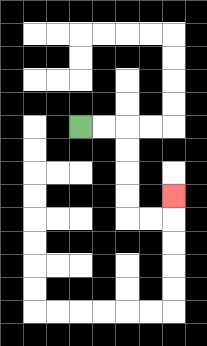{'start': '[3, 5]', 'end': '[7, 8]', 'path_directions': 'R,R,D,D,D,D,R,R,U', 'path_coordinates': '[[3, 5], [4, 5], [5, 5], [5, 6], [5, 7], [5, 8], [5, 9], [6, 9], [7, 9], [7, 8]]'}